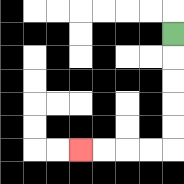{'start': '[7, 1]', 'end': '[3, 6]', 'path_directions': 'D,D,D,D,D,L,L,L,L', 'path_coordinates': '[[7, 1], [7, 2], [7, 3], [7, 4], [7, 5], [7, 6], [6, 6], [5, 6], [4, 6], [3, 6]]'}